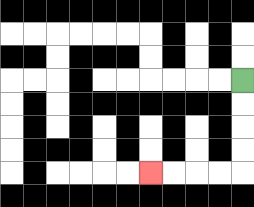{'start': '[10, 3]', 'end': '[6, 7]', 'path_directions': 'D,D,D,D,L,L,L,L', 'path_coordinates': '[[10, 3], [10, 4], [10, 5], [10, 6], [10, 7], [9, 7], [8, 7], [7, 7], [6, 7]]'}